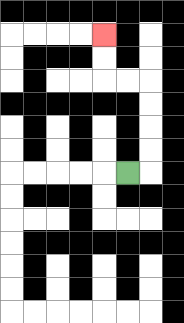{'start': '[5, 7]', 'end': '[4, 1]', 'path_directions': 'R,U,U,U,U,L,L,U,U', 'path_coordinates': '[[5, 7], [6, 7], [6, 6], [6, 5], [6, 4], [6, 3], [5, 3], [4, 3], [4, 2], [4, 1]]'}